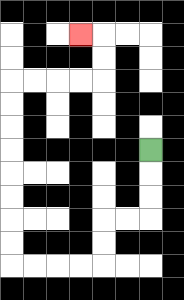{'start': '[6, 6]', 'end': '[3, 1]', 'path_directions': 'D,D,D,L,L,D,D,L,L,L,L,U,U,U,U,U,U,U,U,R,R,R,R,U,U,L', 'path_coordinates': '[[6, 6], [6, 7], [6, 8], [6, 9], [5, 9], [4, 9], [4, 10], [4, 11], [3, 11], [2, 11], [1, 11], [0, 11], [0, 10], [0, 9], [0, 8], [0, 7], [0, 6], [0, 5], [0, 4], [0, 3], [1, 3], [2, 3], [3, 3], [4, 3], [4, 2], [4, 1], [3, 1]]'}